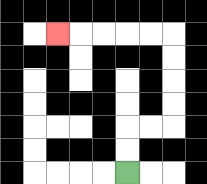{'start': '[5, 7]', 'end': '[2, 1]', 'path_directions': 'U,U,R,R,U,U,U,U,L,L,L,L,L', 'path_coordinates': '[[5, 7], [5, 6], [5, 5], [6, 5], [7, 5], [7, 4], [7, 3], [7, 2], [7, 1], [6, 1], [5, 1], [4, 1], [3, 1], [2, 1]]'}